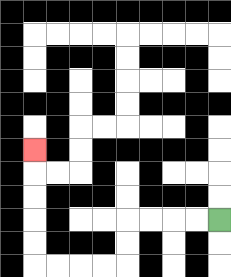{'start': '[9, 9]', 'end': '[1, 6]', 'path_directions': 'L,L,L,L,D,D,L,L,L,L,U,U,U,U,U', 'path_coordinates': '[[9, 9], [8, 9], [7, 9], [6, 9], [5, 9], [5, 10], [5, 11], [4, 11], [3, 11], [2, 11], [1, 11], [1, 10], [1, 9], [1, 8], [1, 7], [1, 6]]'}